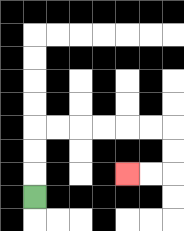{'start': '[1, 8]', 'end': '[5, 7]', 'path_directions': 'U,U,U,R,R,R,R,R,R,D,D,L,L', 'path_coordinates': '[[1, 8], [1, 7], [1, 6], [1, 5], [2, 5], [3, 5], [4, 5], [5, 5], [6, 5], [7, 5], [7, 6], [7, 7], [6, 7], [5, 7]]'}